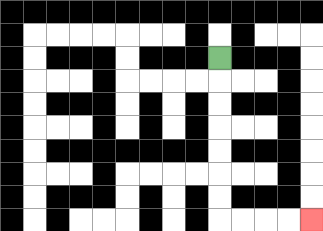{'start': '[9, 2]', 'end': '[13, 9]', 'path_directions': 'D,D,D,D,D,D,D,R,R,R,R', 'path_coordinates': '[[9, 2], [9, 3], [9, 4], [9, 5], [9, 6], [9, 7], [9, 8], [9, 9], [10, 9], [11, 9], [12, 9], [13, 9]]'}